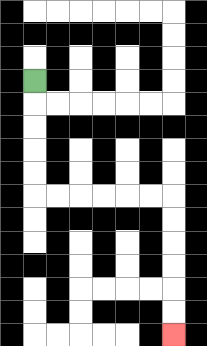{'start': '[1, 3]', 'end': '[7, 14]', 'path_directions': 'D,D,D,D,D,R,R,R,R,R,R,D,D,D,D,D,D', 'path_coordinates': '[[1, 3], [1, 4], [1, 5], [1, 6], [1, 7], [1, 8], [2, 8], [3, 8], [4, 8], [5, 8], [6, 8], [7, 8], [7, 9], [7, 10], [7, 11], [7, 12], [7, 13], [7, 14]]'}